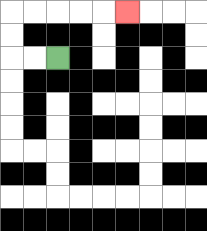{'start': '[2, 2]', 'end': '[5, 0]', 'path_directions': 'L,L,U,U,R,R,R,R,R', 'path_coordinates': '[[2, 2], [1, 2], [0, 2], [0, 1], [0, 0], [1, 0], [2, 0], [3, 0], [4, 0], [5, 0]]'}